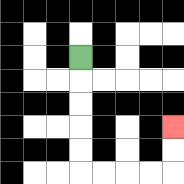{'start': '[3, 2]', 'end': '[7, 5]', 'path_directions': 'D,D,D,D,D,R,R,R,R,U,U', 'path_coordinates': '[[3, 2], [3, 3], [3, 4], [3, 5], [3, 6], [3, 7], [4, 7], [5, 7], [6, 7], [7, 7], [7, 6], [7, 5]]'}